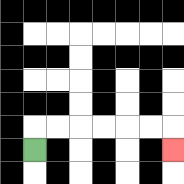{'start': '[1, 6]', 'end': '[7, 6]', 'path_directions': 'U,R,R,R,R,R,R,D', 'path_coordinates': '[[1, 6], [1, 5], [2, 5], [3, 5], [4, 5], [5, 5], [6, 5], [7, 5], [7, 6]]'}